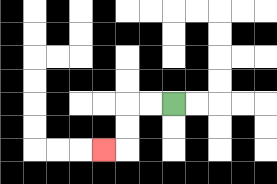{'start': '[7, 4]', 'end': '[4, 6]', 'path_directions': 'L,L,D,D,L', 'path_coordinates': '[[7, 4], [6, 4], [5, 4], [5, 5], [5, 6], [4, 6]]'}